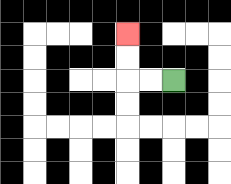{'start': '[7, 3]', 'end': '[5, 1]', 'path_directions': 'L,L,U,U', 'path_coordinates': '[[7, 3], [6, 3], [5, 3], [5, 2], [5, 1]]'}